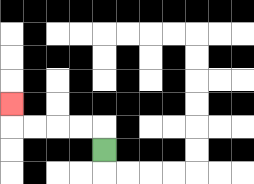{'start': '[4, 6]', 'end': '[0, 4]', 'path_directions': 'U,L,L,L,L,U', 'path_coordinates': '[[4, 6], [4, 5], [3, 5], [2, 5], [1, 5], [0, 5], [0, 4]]'}